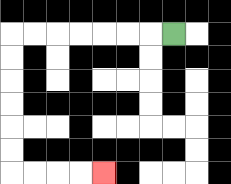{'start': '[7, 1]', 'end': '[4, 7]', 'path_directions': 'L,L,L,L,L,L,L,D,D,D,D,D,D,R,R,R,R', 'path_coordinates': '[[7, 1], [6, 1], [5, 1], [4, 1], [3, 1], [2, 1], [1, 1], [0, 1], [0, 2], [0, 3], [0, 4], [0, 5], [0, 6], [0, 7], [1, 7], [2, 7], [3, 7], [4, 7]]'}